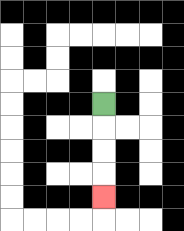{'start': '[4, 4]', 'end': '[4, 8]', 'path_directions': 'D,D,D,D', 'path_coordinates': '[[4, 4], [4, 5], [4, 6], [4, 7], [4, 8]]'}